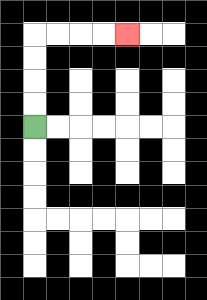{'start': '[1, 5]', 'end': '[5, 1]', 'path_directions': 'U,U,U,U,R,R,R,R', 'path_coordinates': '[[1, 5], [1, 4], [1, 3], [1, 2], [1, 1], [2, 1], [3, 1], [4, 1], [5, 1]]'}